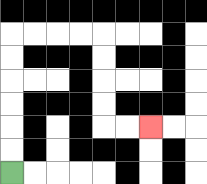{'start': '[0, 7]', 'end': '[6, 5]', 'path_directions': 'U,U,U,U,U,U,R,R,R,R,D,D,D,D,R,R', 'path_coordinates': '[[0, 7], [0, 6], [0, 5], [0, 4], [0, 3], [0, 2], [0, 1], [1, 1], [2, 1], [3, 1], [4, 1], [4, 2], [4, 3], [4, 4], [4, 5], [5, 5], [6, 5]]'}